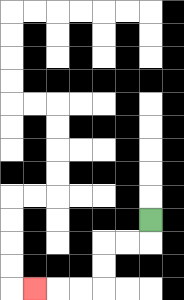{'start': '[6, 9]', 'end': '[1, 12]', 'path_directions': 'D,L,L,D,D,L,L,L', 'path_coordinates': '[[6, 9], [6, 10], [5, 10], [4, 10], [4, 11], [4, 12], [3, 12], [2, 12], [1, 12]]'}